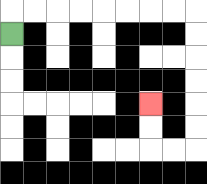{'start': '[0, 1]', 'end': '[6, 4]', 'path_directions': 'U,R,R,R,R,R,R,R,R,D,D,D,D,D,D,L,L,U,U', 'path_coordinates': '[[0, 1], [0, 0], [1, 0], [2, 0], [3, 0], [4, 0], [5, 0], [6, 0], [7, 0], [8, 0], [8, 1], [8, 2], [8, 3], [8, 4], [8, 5], [8, 6], [7, 6], [6, 6], [6, 5], [6, 4]]'}